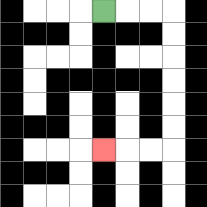{'start': '[4, 0]', 'end': '[4, 6]', 'path_directions': 'R,R,R,D,D,D,D,D,D,L,L,L', 'path_coordinates': '[[4, 0], [5, 0], [6, 0], [7, 0], [7, 1], [7, 2], [7, 3], [7, 4], [7, 5], [7, 6], [6, 6], [5, 6], [4, 6]]'}